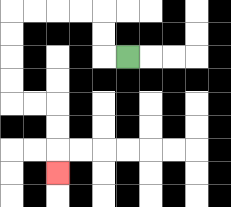{'start': '[5, 2]', 'end': '[2, 7]', 'path_directions': 'L,U,U,L,L,L,L,D,D,D,D,R,R,D,D,D', 'path_coordinates': '[[5, 2], [4, 2], [4, 1], [4, 0], [3, 0], [2, 0], [1, 0], [0, 0], [0, 1], [0, 2], [0, 3], [0, 4], [1, 4], [2, 4], [2, 5], [2, 6], [2, 7]]'}